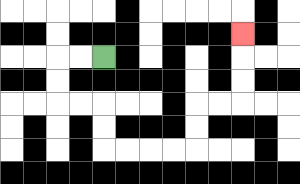{'start': '[4, 2]', 'end': '[10, 1]', 'path_directions': 'L,L,D,D,R,R,D,D,R,R,R,R,U,U,R,R,U,U,U', 'path_coordinates': '[[4, 2], [3, 2], [2, 2], [2, 3], [2, 4], [3, 4], [4, 4], [4, 5], [4, 6], [5, 6], [6, 6], [7, 6], [8, 6], [8, 5], [8, 4], [9, 4], [10, 4], [10, 3], [10, 2], [10, 1]]'}